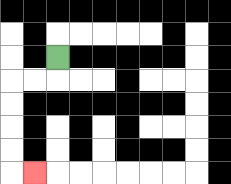{'start': '[2, 2]', 'end': '[1, 7]', 'path_directions': 'D,L,L,D,D,D,D,R', 'path_coordinates': '[[2, 2], [2, 3], [1, 3], [0, 3], [0, 4], [0, 5], [0, 6], [0, 7], [1, 7]]'}